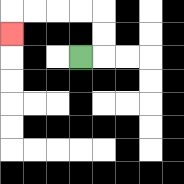{'start': '[3, 2]', 'end': '[0, 1]', 'path_directions': 'R,U,U,L,L,L,L,D', 'path_coordinates': '[[3, 2], [4, 2], [4, 1], [4, 0], [3, 0], [2, 0], [1, 0], [0, 0], [0, 1]]'}